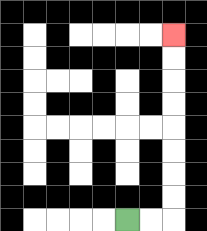{'start': '[5, 9]', 'end': '[7, 1]', 'path_directions': 'R,R,U,U,U,U,U,U,U,U', 'path_coordinates': '[[5, 9], [6, 9], [7, 9], [7, 8], [7, 7], [7, 6], [7, 5], [7, 4], [7, 3], [7, 2], [7, 1]]'}